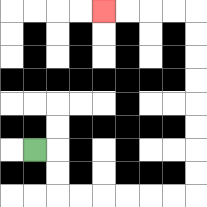{'start': '[1, 6]', 'end': '[4, 0]', 'path_directions': 'R,D,D,R,R,R,R,R,R,U,U,U,U,U,U,U,U,L,L,L,L', 'path_coordinates': '[[1, 6], [2, 6], [2, 7], [2, 8], [3, 8], [4, 8], [5, 8], [6, 8], [7, 8], [8, 8], [8, 7], [8, 6], [8, 5], [8, 4], [8, 3], [8, 2], [8, 1], [8, 0], [7, 0], [6, 0], [5, 0], [4, 0]]'}